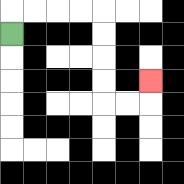{'start': '[0, 1]', 'end': '[6, 3]', 'path_directions': 'U,R,R,R,R,D,D,D,D,R,R,U', 'path_coordinates': '[[0, 1], [0, 0], [1, 0], [2, 0], [3, 0], [4, 0], [4, 1], [4, 2], [4, 3], [4, 4], [5, 4], [6, 4], [6, 3]]'}